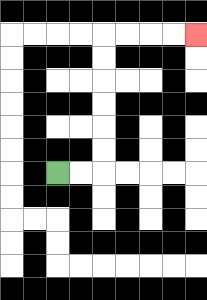{'start': '[2, 7]', 'end': '[8, 1]', 'path_directions': 'R,R,U,U,U,U,U,U,R,R,R,R', 'path_coordinates': '[[2, 7], [3, 7], [4, 7], [4, 6], [4, 5], [4, 4], [4, 3], [4, 2], [4, 1], [5, 1], [6, 1], [7, 1], [8, 1]]'}